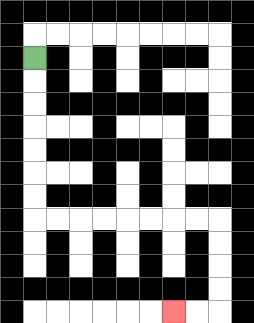{'start': '[1, 2]', 'end': '[7, 13]', 'path_directions': 'D,D,D,D,D,D,D,R,R,R,R,R,R,R,R,D,D,D,D,L,L', 'path_coordinates': '[[1, 2], [1, 3], [1, 4], [1, 5], [1, 6], [1, 7], [1, 8], [1, 9], [2, 9], [3, 9], [4, 9], [5, 9], [6, 9], [7, 9], [8, 9], [9, 9], [9, 10], [9, 11], [9, 12], [9, 13], [8, 13], [7, 13]]'}